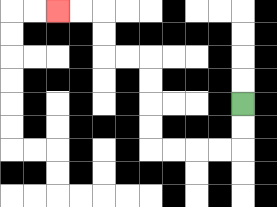{'start': '[10, 4]', 'end': '[2, 0]', 'path_directions': 'D,D,L,L,L,L,U,U,U,U,L,L,U,U,L,L', 'path_coordinates': '[[10, 4], [10, 5], [10, 6], [9, 6], [8, 6], [7, 6], [6, 6], [6, 5], [6, 4], [6, 3], [6, 2], [5, 2], [4, 2], [4, 1], [4, 0], [3, 0], [2, 0]]'}